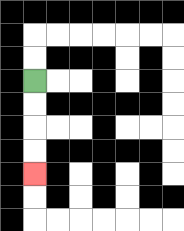{'start': '[1, 3]', 'end': '[1, 7]', 'path_directions': 'D,D,D,D', 'path_coordinates': '[[1, 3], [1, 4], [1, 5], [1, 6], [1, 7]]'}